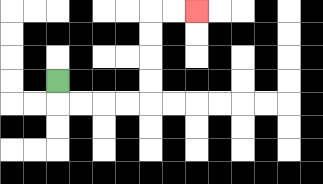{'start': '[2, 3]', 'end': '[8, 0]', 'path_directions': 'D,R,R,R,R,U,U,U,U,R,R', 'path_coordinates': '[[2, 3], [2, 4], [3, 4], [4, 4], [5, 4], [6, 4], [6, 3], [6, 2], [6, 1], [6, 0], [7, 0], [8, 0]]'}